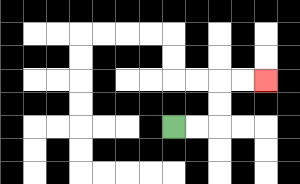{'start': '[7, 5]', 'end': '[11, 3]', 'path_directions': 'R,R,U,U,R,R', 'path_coordinates': '[[7, 5], [8, 5], [9, 5], [9, 4], [9, 3], [10, 3], [11, 3]]'}